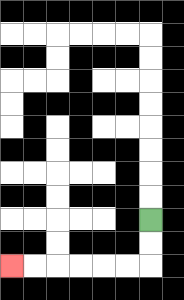{'start': '[6, 9]', 'end': '[0, 11]', 'path_directions': 'D,D,L,L,L,L,L,L', 'path_coordinates': '[[6, 9], [6, 10], [6, 11], [5, 11], [4, 11], [3, 11], [2, 11], [1, 11], [0, 11]]'}